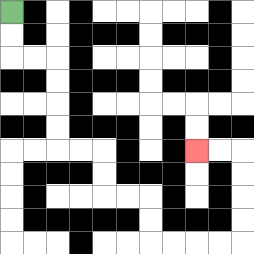{'start': '[0, 0]', 'end': '[8, 6]', 'path_directions': 'D,D,R,R,D,D,D,D,R,R,D,D,R,R,D,D,R,R,R,R,U,U,U,U,L,L', 'path_coordinates': '[[0, 0], [0, 1], [0, 2], [1, 2], [2, 2], [2, 3], [2, 4], [2, 5], [2, 6], [3, 6], [4, 6], [4, 7], [4, 8], [5, 8], [6, 8], [6, 9], [6, 10], [7, 10], [8, 10], [9, 10], [10, 10], [10, 9], [10, 8], [10, 7], [10, 6], [9, 6], [8, 6]]'}